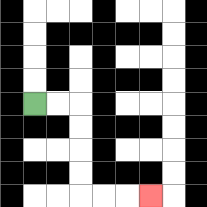{'start': '[1, 4]', 'end': '[6, 8]', 'path_directions': 'R,R,D,D,D,D,R,R,R', 'path_coordinates': '[[1, 4], [2, 4], [3, 4], [3, 5], [3, 6], [3, 7], [3, 8], [4, 8], [5, 8], [6, 8]]'}